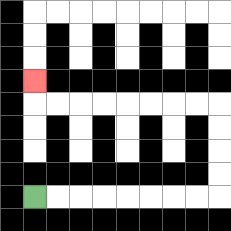{'start': '[1, 8]', 'end': '[1, 3]', 'path_directions': 'R,R,R,R,R,R,R,R,U,U,U,U,L,L,L,L,L,L,L,L,U', 'path_coordinates': '[[1, 8], [2, 8], [3, 8], [4, 8], [5, 8], [6, 8], [7, 8], [8, 8], [9, 8], [9, 7], [9, 6], [9, 5], [9, 4], [8, 4], [7, 4], [6, 4], [5, 4], [4, 4], [3, 4], [2, 4], [1, 4], [1, 3]]'}